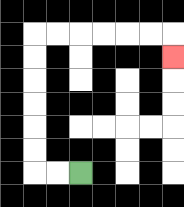{'start': '[3, 7]', 'end': '[7, 2]', 'path_directions': 'L,L,U,U,U,U,U,U,R,R,R,R,R,R,D', 'path_coordinates': '[[3, 7], [2, 7], [1, 7], [1, 6], [1, 5], [1, 4], [1, 3], [1, 2], [1, 1], [2, 1], [3, 1], [4, 1], [5, 1], [6, 1], [7, 1], [7, 2]]'}